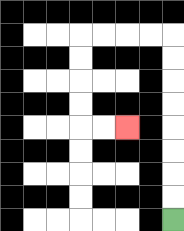{'start': '[7, 9]', 'end': '[5, 5]', 'path_directions': 'U,U,U,U,U,U,U,U,L,L,L,L,D,D,D,D,R,R', 'path_coordinates': '[[7, 9], [7, 8], [7, 7], [7, 6], [7, 5], [7, 4], [7, 3], [7, 2], [7, 1], [6, 1], [5, 1], [4, 1], [3, 1], [3, 2], [3, 3], [3, 4], [3, 5], [4, 5], [5, 5]]'}